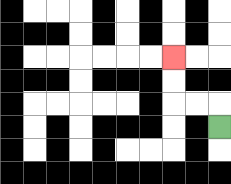{'start': '[9, 5]', 'end': '[7, 2]', 'path_directions': 'U,L,L,U,U', 'path_coordinates': '[[9, 5], [9, 4], [8, 4], [7, 4], [7, 3], [7, 2]]'}